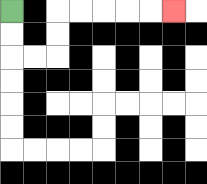{'start': '[0, 0]', 'end': '[7, 0]', 'path_directions': 'D,D,R,R,U,U,R,R,R,R,R', 'path_coordinates': '[[0, 0], [0, 1], [0, 2], [1, 2], [2, 2], [2, 1], [2, 0], [3, 0], [4, 0], [5, 0], [6, 0], [7, 0]]'}